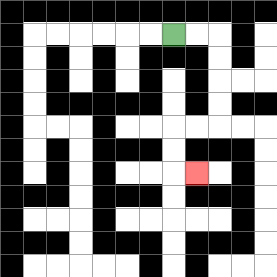{'start': '[7, 1]', 'end': '[8, 7]', 'path_directions': 'R,R,D,D,D,D,L,L,D,D,R', 'path_coordinates': '[[7, 1], [8, 1], [9, 1], [9, 2], [9, 3], [9, 4], [9, 5], [8, 5], [7, 5], [7, 6], [7, 7], [8, 7]]'}